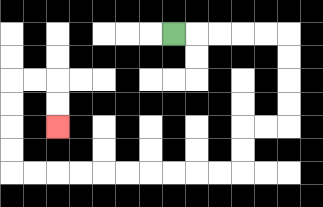{'start': '[7, 1]', 'end': '[2, 5]', 'path_directions': 'R,R,R,R,R,D,D,D,D,L,L,D,D,L,L,L,L,L,L,L,L,L,L,U,U,U,U,R,R,D,D', 'path_coordinates': '[[7, 1], [8, 1], [9, 1], [10, 1], [11, 1], [12, 1], [12, 2], [12, 3], [12, 4], [12, 5], [11, 5], [10, 5], [10, 6], [10, 7], [9, 7], [8, 7], [7, 7], [6, 7], [5, 7], [4, 7], [3, 7], [2, 7], [1, 7], [0, 7], [0, 6], [0, 5], [0, 4], [0, 3], [1, 3], [2, 3], [2, 4], [2, 5]]'}